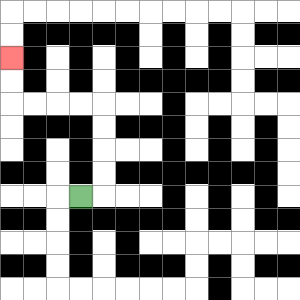{'start': '[3, 8]', 'end': '[0, 2]', 'path_directions': 'R,U,U,U,U,L,L,L,L,U,U', 'path_coordinates': '[[3, 8], [4, 8], [4, 7], [4, 6], [4, 5], [4, 4], [3, 4], [2, 4], [1, 4], [0, 4], [0, 3], [0, 2]]'}